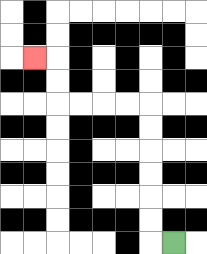{'start': '[7, 10]', 'end': '[1, 2]', 'path_directions': 'L,U,U,U,U,U,U,L,L,L,L,U,U,L', 'path_coordinates': '[[7, 10], [6, 10], [6, 9], [6, 8], [6, 7], [6, 6], [6, 5], [6, 4], [5, 4], [4, 4], [3, 4], [2, 4], [2, 3], [2, 2], [1, 2]]'}